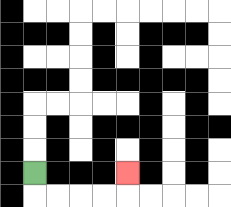{'start': '[1, 7]', 'end': '[5, 7]', 'path_directions': 'D,R,R,R,R,U', 'path_coordinates': '[[1, 7], [1, 8], [2, 8], [3, 8], [4, 8], [5, 8], [5, 7]]'}